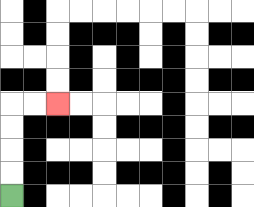{'start': '[0, 8]', 'end': '[2, 4]', 'path_directions': 'U,U,U,U,R,R', 'path_coordinates': '[[0, 8], [0, 7], [0, 6], [0, 5], [0, 4], [1, 4], [2, 4]]'}